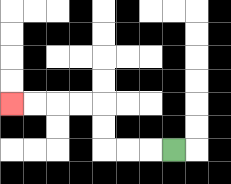{'start': '[7, 6]', 'end': '[0, 4]', 'path_directions': 'L,L,L,U,U,L,L,L,L', 'path_coordinates': '[[7, 6], [6, 6], [5, 6], [4, 6], [4, 5], [4, 4], [3, 4], [2, 4], [1, 4], [0, 4]]'}